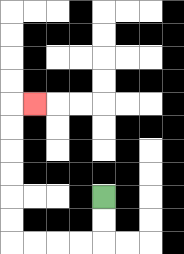{'start': '[4, 8]', 'end': '[1, 4]', 'path_directions': 'D,D,L,L,L,L,U,U,U,U,U,U,R', 'path_coordinates': '[[4, 8], [4, 9], [4, 10], [3, 10], [2, 10], [1, 10], [0, 10], [0, 9], [0, 8], [0, 7], [0, 6], [0, 5], [0, 4], [1, 4]]'}